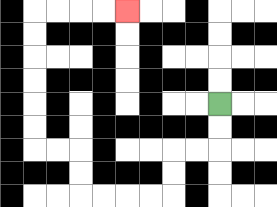{'start': '[9, 4]', 'end': '[5, 0]', 'path_directions': 'D,D,L,L,D,D,L,L,L,L,U,U,L,L,U,U,U,U,U,U,R,R,R,R', 'path_coordinates': '[[9, 4], [9, 5], [9, 6], [8, 6], [7, 6], [7, 7], [7, 8], [6, 8], [5, 8], [4, 8], [3, 8], [3, 7], [3, 6], [2, 6], [1, 6], [1, 5], [1, 4], [1, 3], [1, 2], [1, 1], [1, 0], [2, 0], [3, 0], [4, 0], [5, 0]]'}